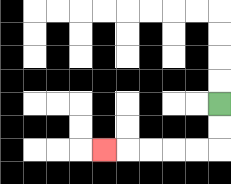{'start': '[9, 4]', 'end': '[4, 6]', 'path_directions': 'D,D,L,L,L,L,L', 'path_coordinates': '[[9, 4], [9, 5], [9, 6], [8, 6], [7, 6], [6, 6], [5, 6], [4, 6]]'}